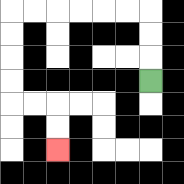{'start': '[6, 3]', 'end': '[2, 6]', 'path_directions': 'U,U,U,L,L,L,L,L,L,D,D,D,D,R,R,D,D', 'path_coordinates': '[[6, 3], [6, 2], [6, 1], [6, 0], [5, 0], [4, 0], [3, 0], [2, 0], [1, 0], [0, 0], [0, 1], [0, 2], [0, 3], [0, 4], [1, 4], [2, 4], [2, 5], [2, 6]]'}